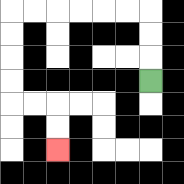{'start': '[6, 3]', 'end': '[2, 6]', 'path_directions': 'U,U,U,L,L,L,L,L,L,D,D,D,D,R,R,D,D', 'path_coordinates': '[[6, 3], [6, 2], [6, 1], [6, 0], [5, 0], [4, 0], [3, 0], [2, 0], [1, 0], [0, 0], [0, 1], [0, 2], [0, 3], [0, 4], [1, 4], [2, 4], [2, 5], [2, 6]]'}